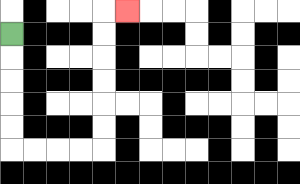{'start': '[0, 1]', 'end': '[5, 0]', 'path_directions': 'D,D,D,D,D,R,R,R,R,U,U,U,U,U,U,R', 'path_coordinates': '[[0, 1], [0, 2], [0, 3], [0, 4], [0, 5], [0, 6], [1, 6], [2, 6], [3, 6], [4, 6], [4, 5], [4, 4], [4, 3], [4, 2], [4, 1], [4, 0], [5, 0]]'}